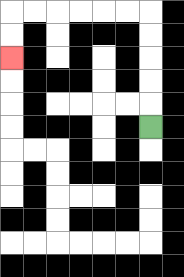{'start': '[6, 5]', 'end': '[0, 2]', 'path_directions': 'U,U,U,U,U,L,L,L,L,L,L,D,D', 'path_coordinates': '[[6, 5], [6, 4], [6, 3], [6, 2], [6, 1], [6, 0], [5, 0], [4, 0], [3, 0], [2, 0], [1, 0], [0, 0], [0, 1], [0, 2]]'}